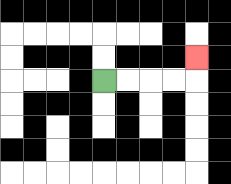{'start': '[4, 3]', 'end': '[8, 2]', 'path_directions': 'R,R,R,R,U', 'path_coordinates': '[[4, 3], [5, 3], [6, 3], [7, 3], [8, 3], [8, 2]]'}